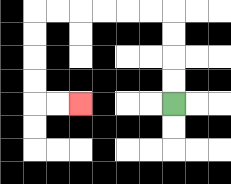{'start': '[7, 4]', 'end': '[3, 4]', 'path_directions': 'U,U,U,U,L,L,L,L,L,L,D,D,D,D,R,R', 'path_coordinates': '[[7, 4], [7, 3], [7, 2], [7, 1], [7, 0], [6, 0], [5, 0], [4, 0], [3, 0], [2, 0], [1, 0], [1, 1], [1, 2], [1, 3], [1, 4], [2, 4], [3, 4]]'}